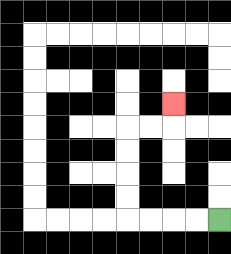{'start': '[9, 9]', 'end': '[7, 4]', 'path_directions': 'L,L,L,L,U,U,U,U,R,R,U', 'path_coordinates': '[[9, 9], [8, 9], [7, 9], [6, 9], [5, 9], [5, 8], [5, 7], [5, 6], [5, 5], [6, 5], [7, 5], [7, 4]]'}